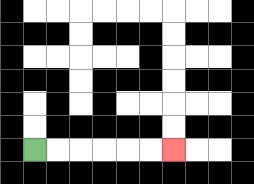{'start': '[1, 6]', 'end': '[7, 6]', 'path_directions': 'R,R,R,R,R,R', 'path_coordinates': '[[1, 6], [2, 6], [3, 6], [4, 6], [5, 6], [6, 6], [7, 6]]'}